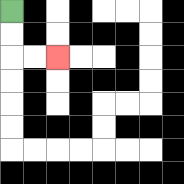{'start': '[0, 0]', 'end': '[2, 2]', 'path_directions': 'D,D,R,R', 'path_coordinates': '[[0, 0], [0, 1], [0, 2], [1, 2], [2, 2]]'}